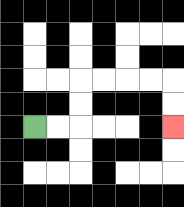{'start': '[1, 5]', 'end': '[7, 5]', 'path_directions': 'R,R,U,U,R,R,R,R,D,D', 'path_coordinates': '[[1, 5], [2, 5], [3, 5], [3, 4], [3, 3], [4, 3], [5, 3], [6, 3], [7, 3], [7, 4], [7, 5]]'}